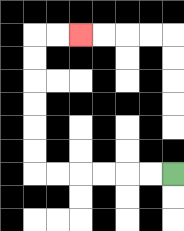{'start': '[7, 7]', 'end': '[3, 1]', 'path_directions': 'L,L,L,L,L,L,U,U,U,U,U,U,R,R', 'path_coordinates': '[[7, 7], [6, 7], [5, 7], [4, 7], [3, 7], [2, 7], [1, 7], [1, 6], [1, 5], [1, 4], [1, 3], [1, 2], [1, 1], [2, 1], [3, 1]]'}